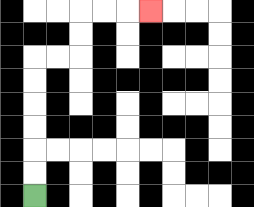{'start': '[1, 8]', 'end': '[6, 0]', 'path_directions': 'U,U,U,U,U,U,R,R,U,U,R,R,R', 'path_coordinates': '[[1, 8], [1, 7], [1, 6], [1, 5], [1, 4], [1, 3], [1, 2], [2, 2], [3, 2], [3, 1], [3, 0], [4, 0], [5, 0], [6, 0]]'}